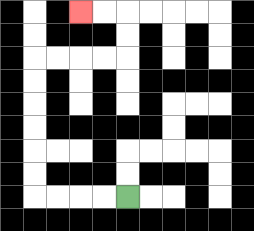{'start': '[5, 8]', 'end': '[3, 0]', 'path_directions': 'L,L,L,L,U,U,U,U,U,U,R,R,R,R,U,U,L,L', 'path_coordinates': '[[5, 8], [4, 8], [3, 8], [2, 8], [1, 8], [1, 7], [1, 6], [1, 5], [1, 4], [1, 3], [1, 2], [2, 2], [3, 2], [4, 2], [5, 2], [5, 1], [5, 0], [4, 0], [3, 0]]'}